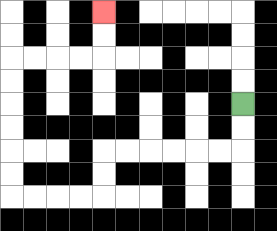{'start': '[10, 4]', 'end': '[4, 0]', 'path_directions': 'D,D,L,L,L,L,L,L,D,D,L,L,L,L,U,U,U,U,U,U,R,R,R,R,U,U', 'path_coordinates': '[[10, 4], [10, 5], [10, 6], [9, 6], [8, 6], [7, 6], [6, 6], [5, 6], [4, 6], [4, 7], [4, 8], [3, 8], [2, 8], [1, 8], [0, 8], [0, 7], [0, 6], [0, 5], [0, 4], [0, 3], [0, 2], [1, 2], [2, 2], [3, 2], [4, 2], [4, 1], [4, 0]]'}